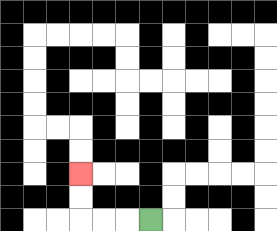{'start': '[6, 9]', 'end': '[3, 7]', 'path_directions': 'L,L,L,U,U', 'path_coordinates': '[[6, 9], [5, 9], [4, 9], [3, 9], [3, 8], [3, 7]]'}